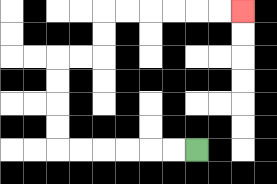{'start': '[8, 6]', 'end': '[10, 0]', 'path_directions': 'L,L,L,L,L,L,U,U,U,U,R,R,U,U,R,R,R,R,R,R', 'path_coordinates': '[[8, 6], [7, 6], [6, 6], [5, 6], [4, 6], [3, 6], [2, 6], [2, 5], [2, 4], [2, 3], [2, 2], [3, 2], [4, 2], [4, 1], [4, 0], [5, 0], [6, 0], [7, 0], [8, 0], [9, 0], [10, 0]]'}